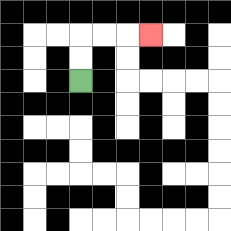{'start': '[3, 3]', 'end': '[6, 1]', 'path_directions': 'U,U,R,R,R', 'path_coordinates': '[[3, 3], [3, 2], [3, 1], [4, 1], [5, 1], [6, 1]]'}